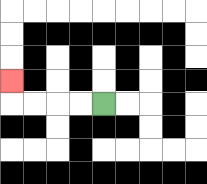{'start': '[4, 4]', 'end': '[0, 3]', 'path_directions': 'L,L,L,L,U', 'path_coordinates': '[[4, 4], [3, 4], [2, 4], [1, 4], [0, 4], [0, 3]]'}